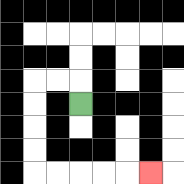{'start': '[3, 4]', 'end': '[6, 7]', 'path_directions': 'U,L,L,D,D,D,D,R,R,R,R,R', 'path_coordinates': '[[3, 4], [3, 3], [2, 3], [1, 3], [1, 4], [1, 5], [1, 6], [1, 7], [2, 7], [3, 7], [4, 7], [5, 7], [6, 7]]'}